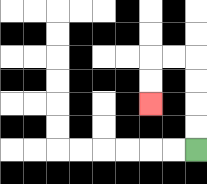{'start': '[8, 6]', 'end': '[6, 4]', 'path_directions': 'U,U,U,U,L,L,D,D', 'path_coordinates': '[[8, 6], [8, 5], [8, 4], [8, 3], [8, 2], [7, 2], [6, 2], [6, 3], [6, 4]]'}